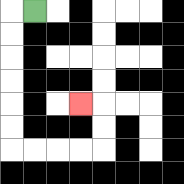{'start': '[1, 0]', 'end': '[3, 4]', 'path_directions': 'L,D,D,D,D,D,D,R,R,R,R,U,U,L', 'path_coordinates': '[[1, 0], [0, 0], [0, 1], [0, 2], [0, 3], [0, 4], [0, 5], [0, 6], [1, 6], [2, 6], [3, 6], [4, 6], [4, 5], [4, 4], [3, 4]]'}